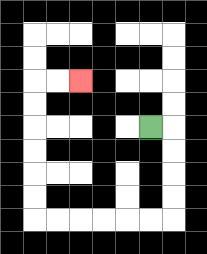{'start': '[6, 5]', 'end': '[3, 3]', 'path_directions': 'R,D,D,D,D,L,L,L,L,L,L,U,U,U,U,U,U,R,R', 'path_coordinates': '[[6, 5], [7, 5], [7, 6], [7, 7], [7, 8], [7, 9], [6, 9], [5, 9], [4, 9], [3, 9], [2, 9], [1, 9], [1, 8], [1, 7], [1, 6], [1, 5], [1, 4], [1, 3], [2, 3], [3, 3]]'}